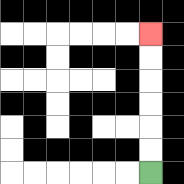{'start': '[6, 7]', 'end': '[6, 1]', 'path_directions': 'U,U,U,U,U,U', 'path_coordinates': '[[6, 7], [6, 6], [6, 5], [6, 4], [6, 3], [6, 2], [6, 1]]'}